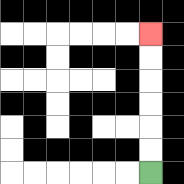{'start': '[6, 7]', 'end': '[6, 1]', 'path_directions': 'U,U,U,U,U,U', 'path_coordinates': '[[6, 7], [6, 6], [6, 5], [6, 4], [6, 3], [6, 2], [6, 1]]'}